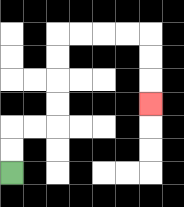{'start': '[0, 7]', 'end': '[6, 4]', 'path_directions': 'U,U,R,R,U,U,U,U,R,R,R,R,D,D,D', 'path_coordinates': '[[0, 7], [0, 6], [0, 5], [1, 5], [2, 5], [2, 4], [2, 3], [2, 2], [2, 1], [3, 1], [4, 1], [5, 1], [6, 1], [6, 2], [6, 3], [6, 4]]'}